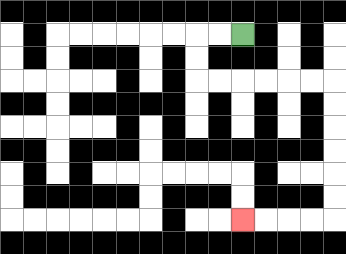{'start': '[10, 1]', 'end': '[10, 9]', 'path_directions': 'L,L,D,D,R,R,R,R,R,R,D,D,D,D,D,D,L,L,L,L', 'path_coordinates': '[[10, 1], [9, 1], [8, 1], [8, 2], [8, 3], [9, 3], [10, 3], [11, 3], [12, 3], [13, 3], [14, 3], [14, 4], [14, 5], [14, 6], [14, 7], [14, 8], [14, 9], [13, 9], [12, 9], [11, 9], [10, 9]]'}